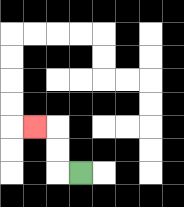{'start': '[3, 7]', 'end': '[1, 5]', 'path_directions': 'L,U,U,L', 'path_coordinates': '[[3, 7], [2, 7], [2, 6], [2, 5], [1, 5]]'}